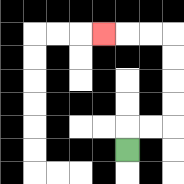{'start': '[5, 6]', 'end': '[4, 1]', 'path_directions': 'U,R,R,U,U,U,U,L,L,L', 'path_coordinates': '[[5, 6], [5, 5], [6, 5], [7, 5], [7, 4], [7, 3], [7, 2], [7, 1], [6, 1], [5, 1], [4, 1]]'}